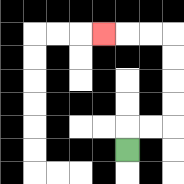{'start': '[5, 6]', 'end': '[4, 1]', 'path_directions': 'U,R,R,U,U,U,U,L,L,L', 'path_coordinates': '[[5, 6], [5, 5], [6, 5], [7, 5], [7, 4], [7, 3], [7, 2], [7, 1], [6, 1], [5, 1], [4, 1]]'}